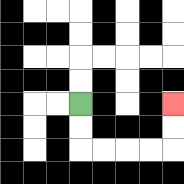{'start': '[3, 4]', 'end': '[7, 4]', 'path_directions': 'D,D,R,R,R,R,U,U', 'path_coordinates': '[[3, 4], [3, 5], [3, 6], [4, 6], [5, 6], [6, 6], [7, 6], [7, 5], [7, 4]]'}